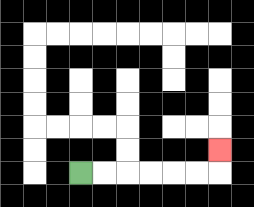{'start': '[3, 7]', 'end': '[9, 6]', 'path_directions': 'R,R,R,R,R,R,U', 'path_coordinates': '[[3, 7], [4, 7], [5, 7], [6, 7], [7, 7], [8, 7], [9, 7], [9, 6]]'}